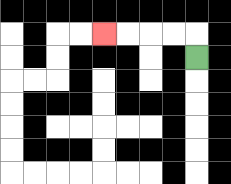{'start': '[8, 2]', 'end': '[4, 1]', 'path_directions': 'U,L,L,L,L', 'path_coordinates': '[[8, 2], [8, 1], [7, 1], [6, 1], [5, 1], [4, 1]]'}